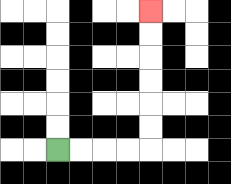{'start': '[2, 6]', 'end': '[6, 0]', 'path_directions': 'R,R,R,R,U,U,U,U,U,U', 'path_coordinates': '[[2, 6], [3, 6], [4, 6], [5, 6], [6, 6], [6, 5], [6, 4], [6, 3], [6, 2], [6, 1], [6, 0]]'}